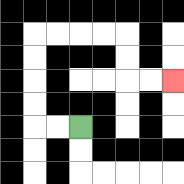{'start': '[3, 5]', 'end': '[7, 3]', 'path_directions': 'L,L,U,U,U,U,R,R,R,R,D,D,R,R', 'path_coordinates': '[[3, 5], [2, 5], [1, 5], [1, 4], [1, 3], [1, 2], [1, 1], [2, 1], [3, 1], [4, 1], [5, 1], [5, 2], [5, 3], [6, 3], [7, 3]]'}